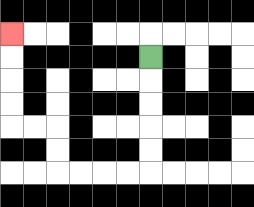{'start': '[6, 2]', 'end': '[0, 1]', 'path_directions': 'D,D,D,D,D,L,L,L,L,U,U,L,L,U,U,U,U', 'path_coordinates': '[[6, 2], [6, 3], [6, 4], [6, 5], [6, 6], [6, 7], [5, 7], [4, 7], [3, 7], [2, 7], [2, 6], [2, 5], [1, 5], [0, 5], [0, 4], [0, 3], [0, 2], [0, 1]]'}